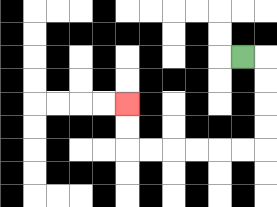{'start': '[10, 2]', 'end': '[5, 4]', 'path_directions': 'R,D,D,D,D,L,L,L,L,L,L,U,U', 'path_coordinates': '[[10, 2], [11, 2], [11, 3], [11, 4], [11, 5], [11, 6], [10, 6], [9, 6], [8, 6], [7, 6], [6, 6], [5, 6], [5, 5], [5, 4]]'}